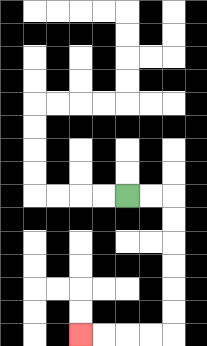{'start': '[5, 8]', 'end': '[3, 14]', 'path_directions': 'R,R,D,D,D,D,D,D,L,L,L,L', 'path_coordinates': '[[5, 8], [6, 8], [7, 8], [7, 9], [7, 10], [7, 11], [7, 12], [7, 13], [7, 14], [6, 14], [5, 14], [4, 14], [3, 14]]'}